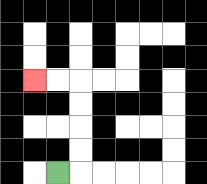{'start': '[2, 7]', 'end': '[1, 3]', 'path_directions': 'R,U,U,U,U,L,L', 'path_coordinates': '[[2, 7], [3, 7], [3, 6], [3, 5], [3, 4], [3, 3], [2, 3], [1, 3]]'}